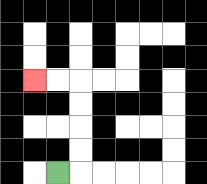{'start': '[2, 7]', 'end': '[1, 3]', 'path_directions': 'R,U,U,U,U,L,L', 'path_coordinates': '[[2, 7], [3, 7], [3, 6], [3, 5], [3, 4], [3, 3], [2, 3], [1, 3]]'}